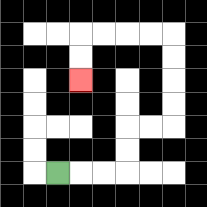{'start': '[2, 7]', 'end': '[3, 3]', 'path_directions': 'R,R,R,U,U,R,R,U,U,U,U,L,L,L,L,D,D', 'path_coordinates': '[[2, 7], [3, 7], [4, 7], [5, 7], [5, 6], [5, 5], [6, 5], [7, 5], [7, 4], [7, 3], [7, 2], [7, 1], [6, 1], [5, 1], [4, 1], [3, 1], [3, 2], [3, 3]]'}